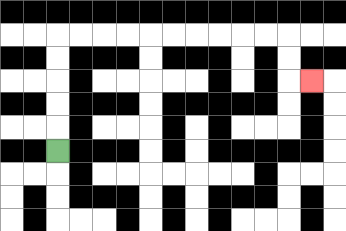{'start': '[2, 6]', 'end': '[13, 3]', 'path_directions': 'U,U,U,U,U,R,R,R,R,R,R,R,R,R,R,D,D,R', 'path_coordinates': '[[2, 6], [2, 5], [2, 4], [2, 3], [2, 2], [2, 1], [3, 1], [4, 1], [5, 1], [6, 1], [7, 1], [8, 1], [9, 1], [10, 1], [11, 1], [12, 1], [12, 2], [12, 3], [13, 3]]'}